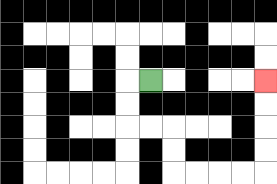{'start': '[6, 3]', 'end': '[11, 3]', 'path_directions': 'L,D,D,R,R,D,D,R,R,R,R,U,U,U,U', 'path_coordinates': '[[6, 3], [5, 3], [5, 4], [5, 5], [6, 5], [7, 5], [7, 6], [7, 7], [8, 7], [9, 7], [10, 7], [11, 7], [11, 6], [11, 5], [11, 4], [11, 3]]'}